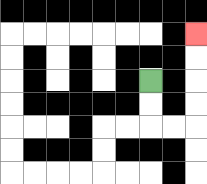{'start': '[6, 3]', 'end': '[8, 1]', 'path_directions': 'D,D,R,R,U,U,U,U', 'path_coordinates': '[[6, 3], [6, 4], [6, 5], [7, 5], [8, 5], [8, 4], [8, 3], [8, 2], [8, 1]]'}